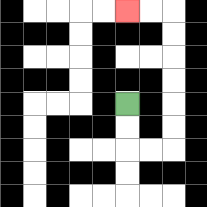{'start': '[5, 4]', 'end': '[5, 0]', 'path_directions': 'D,D,R,R,U,U,U,U,U,U,L,L', 'path_coordinates': '[[5, 4], [5, 5], [5, 6], [6, 6], [7, 6], [7, 5], [7, 4], [7, 3], [7, 2], [7, 1], [7, 0], [6, 0], [5, 0]]'}